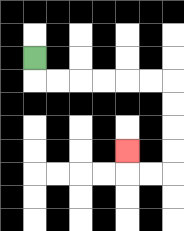{'start': '[1, 2]', 'end': '[5, 6]', 'path_directions': 'D,R,R,R,R,R,R,D,D,D,D,L,L,U', 'path_coordinates': '[[1, 2], [1, 3], [2, 3], [3, 3], [4, 3], [5, 3], [6, 3], [7, 3], [7, 4], [7, 5], [7, 6], [7, 7], [6, 7], [5, 7], [5, 6]]'}